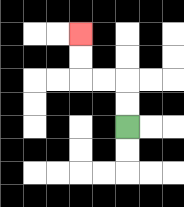{'start': '[5, 5]', 'end': '[3, 1]', 'path_directions': 'U,U,L,L,U,U', 'path_coordinates': '[[5, 5], [5, 4], [5, 3], [4, 3], [3, 3], [3, 2], [3, 1]]'}